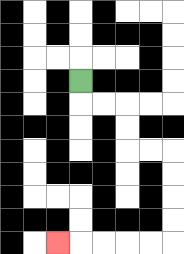{'start': '[3, 3]', 'end': '[2, 10]', 'path_directions': 'D,R,R,D,D,R,R,D,D,D,D,L,L,L,L,L', 'path_coordinates': '[[3, 3], [3, 4], [4, 4], [5, 4], [5, 5], [5, 6], [6, 6], [7, 6], [7, 7], [7, 8], [7, 9], [7, 10], [6, 10], [5, 10], [4, 10], [3, 10], [2, 10]]'}